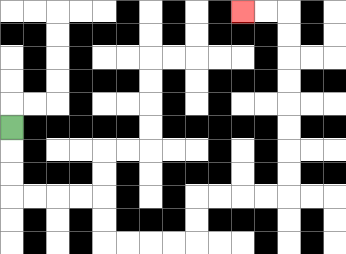{'start': '[0, 5]', 'end': '[10, 0]', 'path_directions': 'D,D,D,R,R,R,R,D,D,R,R,R,R,U,U,R,R,R,R,U,U,U,U,U,U,U,U,L,L', 'path_coordinates': '[[0, 5], [0, 6], [0, 7], [0, 8], [1, 8], [2, 8], [3, 8], [4, 8], [4, 9], [4, 10], [5, 10], [6, 10], [7, 10], [8, 10], [8, 9], [8, 8], [9, 8], [10, 8], [11, 8], [12, 8], [12, 7], [12, 6], [12, 5], [12, 4], [12, 3], [12, 2], [12, 1], [12, 0], [11, 0], [10, 0]]'}